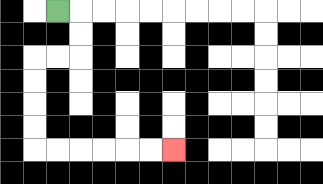{'start': '[2, 0]', 'end': '[7, 6]', 'path_directions': 'R,D,D,L,L,D,D,D,D,R,R,R,R,R,R', 'path_coordinates': '[[2, 0], [3, 0], [3, 1], [3, 2], [2, 2], [1, 2], [1, 3], [1, 4], [1, 5], [1, 6], [2, 6], [3, 6], [4, 6], [5, 6], [6, 6], [7, 6]]'}